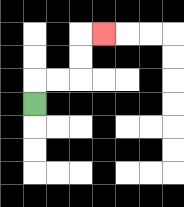{'start': '[1, 4]', 'end': '[4, 1]', 'path_directions': 'U,R,R,U,U,R', 'path_coordinates': '[[1, 4], [1, 3], [2, 3], [3, 3], [3, 2], [3, 1], [4, 1]]'}